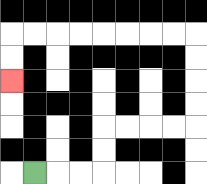{'start': '[1, 7]', 'end': '[0, 3]', 'path_directions': 'R,R,R,U,U,R,R,R,R,U,U,U,U,L,L,L,L,L,L,L,L,D,D', 'path_coordinates': '[[1, 7], [2, 7], [3, 7], [4, 7], [4, 6], [4, 5], [5, 5], [6, 5], [7, 5], [8, 5], [8, 4], [8, 3], [8, 2], [8, 1], [7, 1], [6, 1], [5, 1], [4, 1], [3, 1], [2, 1], [1, 1], [0, 1], [0, 2], [0, 3]]'}